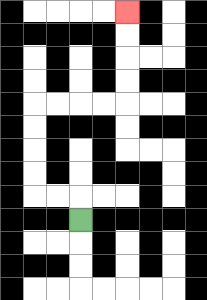{'start': '[3, 9]', 'end': '[5, 0]', 'path_directions': 'U,L,L,U,U,U,U,R,R,R,R,U,U,U,U', 'path_coordinates': '[[3, 9], [3, 8], [2, 8], [1, 8], [1, 7], [1, 6], [1, 5], [1, 4], [2, 4], [3, 4], [4, 4], [5, 4], [5, 3], [5, 2], [5, 1], [5, 0]]'}